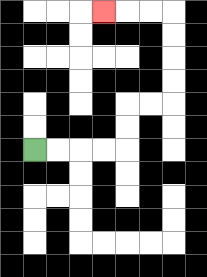{'start': '[1, 6]', 'end': '[4, 0]', 'path_directions': 'R,R,R,R,U,U,R,R,U,U,U,U,L,L,L', 'path_coordinates': '[[1, 6], [2, 6], [3, 6], [4, 6], [5, 6], [5, 5], [5, 4], [6, 4], [7, 4], [7, 3], [7, 2], [7, 1], [7, 0], [6, 0], [5, 0], [4, 0]]'}